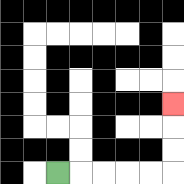{'start': '[2, 7]', 'end': '[7, 4]', 'path_directions': 'R,R,R,R,R,U,U,U', 'path_coordinates': '[[2, 7], [3, 7], [4, 7], [5, 7], [6, 7], [7, 7], [7, 6], [7, 5], [7, 4]]'}